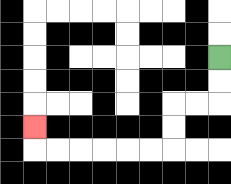{'start': '[9, 2]', 'end': '[1, 5]', 'path_directions': 'D,D,L,L,D,D,L,L,L,L,L,L,U', 'path_coordinates': '[[9, 2], [9, 3], [9, 4], [8, 4], [7, 4], [7, 5], [7, 6], [6, 6], [5, 6], [4, 6], [3, 6], [2, 6], [1, 6], [1, 5]]'}